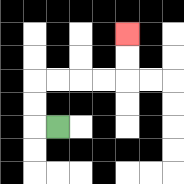{'start': '[2, 5]', 'end': '[5, 1]', 'path_directions': 'L,U,U,R,R,R,R,U,U', 'path_coordinates': '[[2, 5], [1, 5], [1, 4], [1, 3], [2, 3], [3, 3], [4, 3], [5, 3], [5, 2], [5, 1]]'}